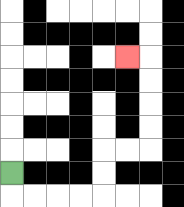{'start': '[0, 7]', 'end': '[5, 2]', 'path_directions': 'D,R,R,R,R,U,U,R,R,U,U,U,U,L', 'path_coordinates': '[[0, 7], [0, 8], [1, 8], [2, 8], [3, 8], [4, 8], [4, 7], [4, 6], [5, 6], [6, 6], [6, 5], [6, 4], [6, 3], [6, 2], [5, 2]]'}